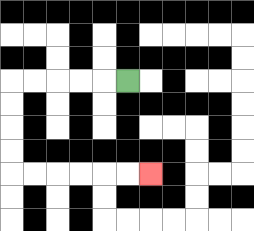{'start': '[5, 3]', 'end': '[6, 7]', 'path_directions': 'L,L,L,L,L,D,D,D,D,R,R,R,R,R,R', 'path_coordinates': '[[5, 3], [4, 3], [3, 3], [2, 3], [1, 3], [0, 3], [0, 4], [0, 5], [0, 6], [0, 7], [1, 7], [2, 7], [3, 7], [4, 7], [5, 7], [6, 7]]'}